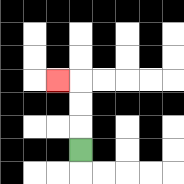{'start': '[3, 6]', 'end': '[2, 3]', 'path_directions': 'U,U,U,L', 'path_coordinates': '[[3, 6], [3, 5], [3, 4], [3, 3], [2, 3]]'}